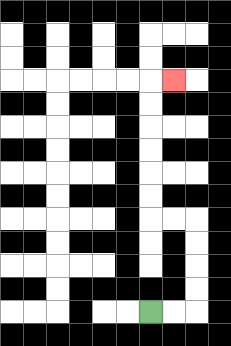{'start': '[6, 13]', 'end': '[7, 3]', 'path_directions': 'R,R,U,U,U,U,L,L,U,U,U,U,U,U,R', 'path_coordinates': '[[6, 13], [7, 13], [8, 13], [8, 12], [8, 11], [8, 10], [8, 9], [7, 9], [6, 9], [6, 8], [6, 7], [6, 6], [6, 5], [6, 4], [6, 3], [7, 3]]'}